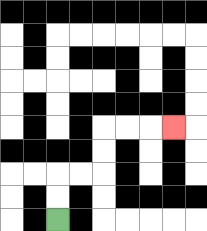{'start': '[2, 9]', 'end': '[7, 5]', 'path_directions': 'U,U,R,R,U,U,R,R,R', 'path_coordinates': '[[2, 9], [2, 8], [2, 7], [3, 7], [4, 7], [4, 6], [4, 5], [5, 5], [6, 5], [7, 5]]'}